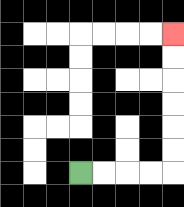{'start': '[3, 7]', 'end': '[7, 1]', 'path_directions': 'R,R,R,R,U,U,U,U,U,U', 'path_coordinates': '[[3, 7], [4, 7], [5, 7], [6, 7], [7, 7], [7, 6], [7, 5], [7, 4], [7, 3], [7, 2], [7, 1]]'}